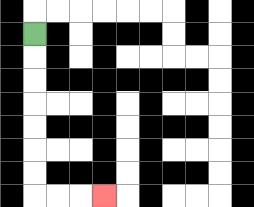{'start': '[1, 1]', 'end': '[4, 8]', 'path_directions': 'D,D,D,D,D,D,D,R,R,R', 'path_coordinates': '[[1, 1], [1, 2], [1, 3], [1, 4], [1, 5], [1, 6], [1, 7], [1, 8], [2, 8], [3, 8], [4, 8]]'}